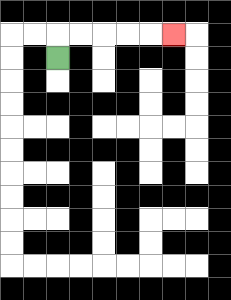{'start': '[2, 2]', 'end': '[7, 1]', 'path_directions': 'U,R,R,R,R,R', 'path_coordinates': '[[2, 2], [2, 1], [3, 1], [4, 1], [5, 1], [6, 1], [7, 1]]'}